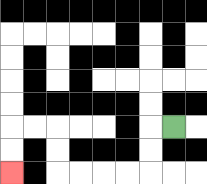{'start': '[7, 5]', 'end': '[0, 7]', 'path_directions': 'L,D,D,L,L,L,L,U,U,L,L,D,D', 'path_coordinates': '[[7, 5], [6, 5], [6, 6], [6, 7], [5, 7], [4, 7], [3, 7], [2, 7], [2, 6], [2, 5], [1, 5], [0, 5], [0, 6], [0, 7]]'}